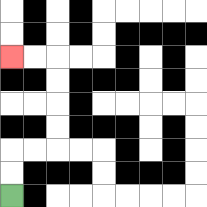{'start': '[0, 8]', 'end': '[0, 2]', 'path_directions': 'U,U,R,R,U,U,U,U,L,L', 'path_coordinates': '[[0, 8], [0, 7], [0, 6], [1, 6], [2, 6], [2, 5], [2, 4], [2, 3], [2, 2], [1, 2], [0, 2]]'}